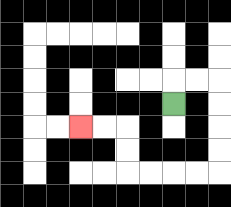{'start': '[7, 4]', 'end': '[3, 5]', 'path_directions': 'U,R,R,D,D,D,D,L,L,L,L,U,U,L,L', 'path_coordinates': '[[7, 4], [7, 3], [8, 3], [9, 3], [9, 4], [9, 5], [9, 6], [9, 7], [8, 7], [7, 7], [6, 7], [5, 7], [5, 6], [5, 5], [4, 5], [3, 5]]'}